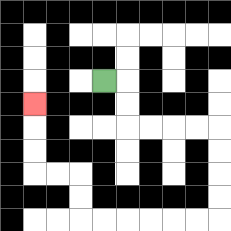{'start': '[4, 3]', 'end': '[1, 4]', 'path_directions': 'R,D,D,R,R,R,R,D,D,D,D,L,L,L,L,L,L,U,U,L,L,U,U,U', 'path_coordinates': '[[4, 3], [5, 3], [5, 4], [5, 5], [6, 5], [7, 5], [8, 5], [9, 5], [9, 6], [9, 7], [9, 8], [9, 9], [8, 9], [7, 9], [6, 9], [5, 9], [4, 9], [3, 9], [3, 8], [3, 7], [2, 7], [1, 7], [1, 6], [1, 5], [1, 4]]'}